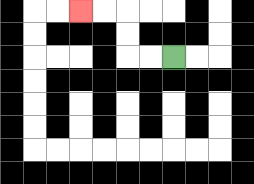{'start': '[7, 2]', 'end': '[3, 0]', 'path_directions': 'L,L,U,U,L,L', 'path_coordinates': '[[7, 2], [6, 2], [5, 2], [5, 1], [5, 0], [4, 0], [3, 0]]'}